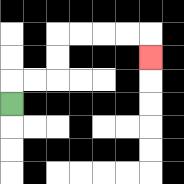{'start': '[0, 4]', 'end': '[6, 2]', 'path_directions': 'U,R,R,U,U,R,R,R,R,D', 'path_coordinates': '[[0, 4], [0, 3], [1, 3], [2, 3], [2, 2], [2, 1], [3, 1], [4, 1], [5, 1], [6, 1], [6, 2]]'}